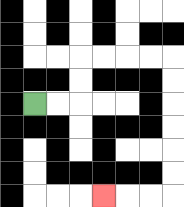{'start': '[1, 4]', 'end': '[4, 8]', 'path_directions': 'R,R,U,U,R,R,R,R,D,D,D,D,D,D,L,L,L', 'path_coordinates': '[[1, 4], [2, 4], [3, 4], [3, 3], [3, 2], [4, 2], [5, 2], [6, 2], [7, 2], [7, 3], [7, 4], [7, 5], [7, 6], [7, 7], [7, 8], [6, 8], [5, 8], [4, 8]]'}